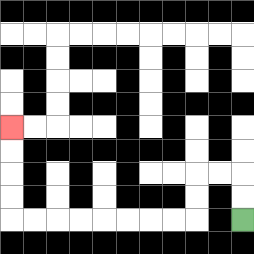{'start': '[10, 9]', 'end': '[0, 5]', 'path_directions': 'U,U,L,L,D,D,L,L,L,L,L,L,L,L,U,U,U,U', 'path_coordinates': '[[10, 9], [10, 8], [10, 7], [9, 7], [8, 7], [8, 8], [8, 9], [7, 9], [6, 9], [5, 9], [4, 9], [3, 9], [2, 9], [1, 9], [0, 9], [0, 8], [0, 7], [0, 6], [0, 5]]'}